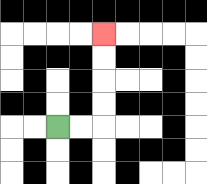{'start': '[2, 5]', 'end': '[4, 1]', 'path_directions': 'R,R,U,U,U,U', 'path_coordinates': '[[2, 5], [3, 5], [4, 5], [4, 4], [4, 3], [4, 2], [4, 1]]'}